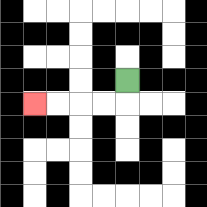{'start': '[5, 3]', 'end': '[1, 4]', 'path_directions': 'D,L,L,L,L', 'path_coordinates': '[[5, 3], [5, 4], [4, 4], [3, 4], [2, 4], [1, 4]]'}